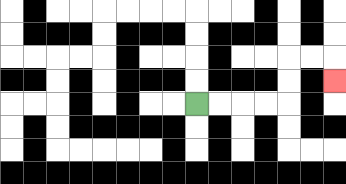{'start': '[8, 4]', 'end': '[14, 3]', 'path_directions': 'R,R,R,R,U,U,R,R,D', 'path_coordinates': '[[8, 4], [9, 4], [10, 4], [11, 4], [12, 4], [12, 3], [12, 2], [13, 2], [14, 2], [14, 3]]'}